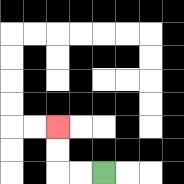{'start': '[4, 7]', 'end': '[2, 5]', 'path_directions': 'L,L,U,U', 'path_coordinates': '[[4, 7], [3, 7], [2, 7], [2, 6], [2, 5]]'}